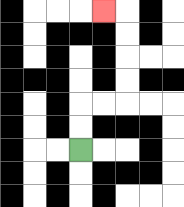{'start': '[3, 6]', 'end': '[4, 0]', 'path_directions': 'U,U,R,R,U,U,U,U,L', 'path_coordinates': '[[3, 6], [3, 5], [3, 4], [4, 4], [5, 4], [5, 3], [5, 2], [5, 1], [5, 0], [4, 0]]'}